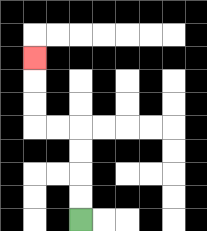{'start': '[3, 9]', 'end': '[1, 2]', 'path_directions': 'U,U,U,U,L,L,U,U,U', 'path_coordinates': '[[3, 9], [3, 8], [3, 7], [3, 6], [3, 5], [2, 5], [1, 5], [1, 4], [1, 3], [1, 2]]'}